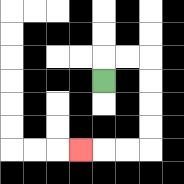{'start': '[4, 3]', 'end': '[3, 6]', 'path_directions': 'U,R,R,D,D,D,D,L,L,L', 'path_coordinates': '[[4, 3], [4, 2], [5, 2], [6, 2], [6, 3], [6, 4], [6, 5], [6, 6], [5, 6], [4, 6], [3, 6]]'}